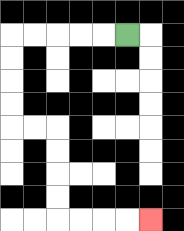{'start': '[5, 1]', 'end': '[6, 9]', 'path_directions': 'L,L,L,L,L,D,D,D,D,R,R,D,D,D,D,R,R,R,R', 'path_coordinates': '[[5, 1], [4, 1], [3, 1], [2, 1], [1, 1], [0, 1], [0, 2], [0, 3], [0, 4], [0, 5], [1, 5], [2, 5], [2, 6], [2, 7], [2, 8], [2, 9], [3, 9], [4, 9], [5, 9], [6, 9]]'}